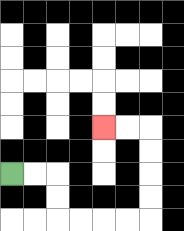{'start': '[0, 7]', 'end': '[4, 5]', 'path_directions': 'R,R,D,D,R,R,R,R,U,U,U,U,L,L', 'path_coordinates': '[[0, 7], [1, 7], [2, 7], [2, 8], [2, 9], [3, 9], [4, 9], [5, 9], [6, 9], [6, 8], [6, 7], [6, 6], [6, 5], [5, 5], [4, 5]]'}